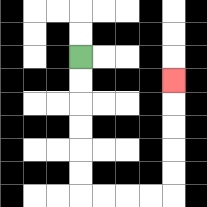{'start': '[3, 2]', 'end': '[7, 3]', 'path_directions': 'D,D,D,D,D,D,R,R,R,R,U,U,U,U,U', 'path_coordinates': '[[3, 2], [3, 3], [3, 4], [3, 5], [3, 6], [3, 7], [3, 8], [4, 8], [5, 8], [6, 8], [7, 8], [7, 7], [7, 6], [7, 5], [7, 4], [7, 3]]'}